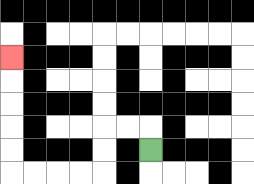{'start': '[6, 6]', 'end': '[0, 2]', 'path_directions': 'U,L,L,D,D,L,L,L,L,U,U,U,U,U', 'path_coordinates': '[[6, 6], [6, 5], [5, 5], [4, 5], [4, 6], [4, 7], [3, 7], [2, 7], [1, 7], [0, 7], [0, 6], [0, 5], [0, 4], [0, 3], [0, 2]]'}